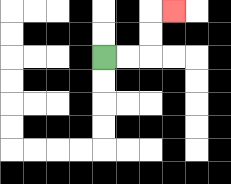{'start': '[4, 2]', 'end': '[7, 0]', 'path_directions': 'R,R,U,U,R', 'path_coordinates': '[[4, 2], [5, 2], [6, 2], [6, 1], [6, 0], [7, 0]]'}